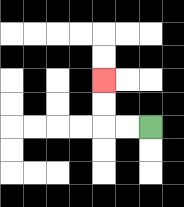{'start': '[6, 5]', 'end': '[4, 3]', 'path_directions': 'L,L,U,U', 'path_coordinates': '[[6, 5], [5, 5], [4, 5], [4, 4], [4, 3]]'}